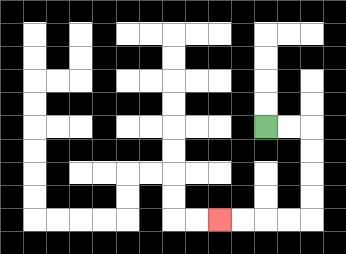{'start': '[11, 5]', 'end': '[9, 9]', 'path_directions': 'R,R,D,D,D,D,L,L,L,L', 'path_coordinates': '[[11, 5], [12, 5], [13, 5], [13, 6], [13, 7], [13, 8], [13, 9], [12, 9], [11, 9], [10, 9], [9, 9]]'}